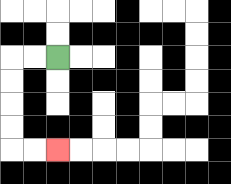{'start': '[2, 2]', 'end': '[2, 6]', 'path_directions': 'L,L,D,D,D,D,R,R', 'path_coordinates': '[[2, 2], [1, 2], [0, 2], [0, 3], [0, 4], [0, 5], [0, 6], [1, 6], [2, 6]]'}